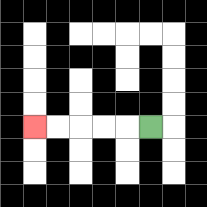{'start': '[6, 5]', 'end': '[1, 5]', 'path_directions': 'L,L,L,L,L', 'path_coordinates': '[[6, 5], [5, 5], [4, 5], [3, 5], [2, 5], [1, 5]]'}